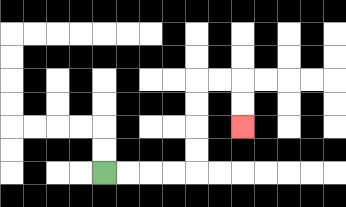{'start': '[4, 7]', 'end': '[10, 5]', 'path_directions': 'R,R,R,R,U,U,U,U,R,R,D,D', 'path_coordinates': '[[4, 7], [5, 7], [6, 7], [7, 7], [8, 7], [8, 6], [8, 5], [8, 4], [8, 3], [9, 3], [10, 3], [10, 4], [10, 5]]'}